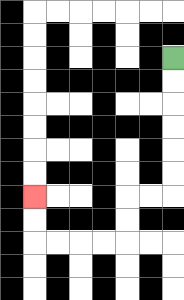{'start': '[7, 2]', 'end': '[1, 8]', 'path_directions': 'D,D,D,D,D,D,L,L,D,D,L,L,L,L,U,U', 'path_coordinates': '[[7, 2], [7, 3], [7, 4], [7, 5], [7, 6], [7, 7], [7, 8], [6, 8], [5, 8], [5, 9], [5, 10], [4, 10], [3, 10], [2, 10], [1, 10], [1, 9], [1, 8]]'}